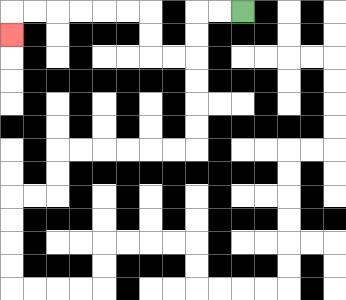{'start': '[10, 0]', 'end': '[0, 1]', 'path_directions': 'L,L,D,D,L,L,U,U,L,L,L,L,L,L,D', 'path_coordinates': '[[10, 0], [9, 0], [8, 0], [8, 1], [8, 2], [7, 2], [6, 2], [6, 1], [6, 0], [5, 0], [4, 0], [3, 0], [2, 0], [1, 0], [0, 0], [0, 1]]'}